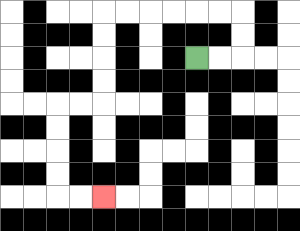{'start': '[8, 2]', 'end': '[4, 8]', 'path_directions': 'R,R,U,U,L,L,L,L,L,L,D,D,D,D,L,L,D,D,D,D,R,R', 'path_coordinates': '[[8, 2], [9, 2], [10, 2], [10, 1], [10, 0], [9, 0], [8, 0], [7, 0], [6, 0], [5, 0], [4, 0], [4, 1], [4, 2], [4, 3], [4, 4], [3, 4], [2, 4], [2, 5], [2, 6], [2, 7], [2, 8], [3, 8], [4, 8]]'}